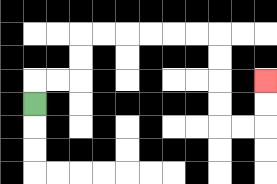{'start': '[1, 4]', 'end': '[11, 3]', 'path_directions': 'U,R,R,U,U,R,R,R,R,R,R,D,D,D,D,R,R,U,U', 'path_coordinates': '[[1, 4], [1, 3], [2, 3], [3, 3], [3, 2], [3, 1], [4, 1], [5, 1], [6, 1], [7, 1], [8, 1], [9, 1], [9, 2], [9, 3], [9, 4], [9, 5], [10, 5], [11, 5], [11, 4], [11, 3]]'}